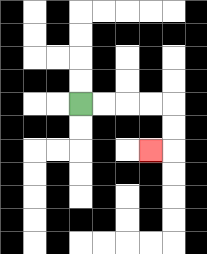{'start': '[3, 4]', 'end': '[6, 6]', 'path_directions': 'R,R,R,R,D,D,L', 'path_coordinates': '[[3, 4], [4, 4], [5, 4], [6, 4], [7, 4], [7, 5], [7, 6], [6, 6]]'}